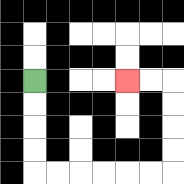{'start': '[1, 3]', 'end': '[5, 3]', 'path_directions': 'D,D,D,D,R,R,R,R,R,R,U,U,U,U,L,L', 'path_coordinates': '[[1, 3], [1, 4], [1, 5], [1, 6], [1, 7], [2, 7], [3, 7], [4, 7], [5, 7], [6, 7], [7, 7], [7, 6], [7, 5], [7, 4], [7, 3], [6, 3], [5, 3]]'}